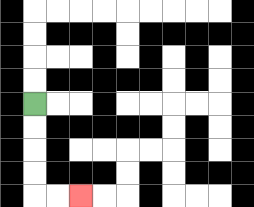{'start': '[1, 4]', 'end': '[3, 8]', 'path_directions': 'D,D,D,D,R,R', 'path_coordinates': '[[1, 4], [1, 5], [1, 6], [1, 7], [1, 8], [2, 8], [3, 8]]'}